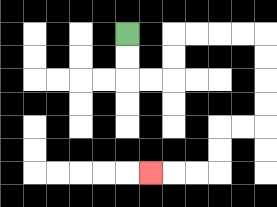{'start': '[5, 1]', 'end': '[6, 7]', 'path_directions': 'D,D,R,R,U,U,R,R,R,R,D,D,D,D,L,L,D,D,L,L,L', 'path_coordinates': '[[5, 1], [5, 2], [5, 3], [6, 3], [7, 3], [7, 2], [7, 1], [8, 1], [9, 1], [10, 1], [11, 1], [11, 2], [11, 3], [11, 4], [11, 5], [10, 5], [9, 5], [9, 6], [9, 7], [8, 7], [7, 7], [6, 7]]'}